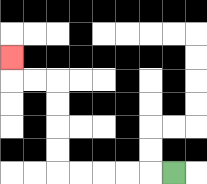{'start': '[7, 7]', 'end': '[0, 2]', 'path_directions': 'L,L,L,L,L,U,U,U,U,L,L,U', 'path_coordinates': '[[7, 7], [6, 7], [5, 7], [4, 7], [3, 7], [2, 7], [2, 6], [2, 5], [2, 4], [2, 3], [1, 3], [0, 3], [0, 2]]'}